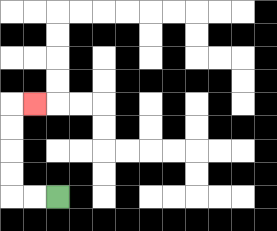{'start': '[2, 8]', 'end': '[1, 4]', 'path_directions': 'L,L,U,U,U,U,R', 'path_coordinates': '[[2, 8], [1, 8], [0, 8], [0, 7], [0, 6], [0, 5], [0, 4], [1, 4]]'}